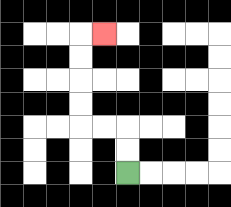{'start': '[5, 7]', 'end': '[4, 1]', 'path_directions': 'U,U,L,L,U,U,U,U,R', 'path_coordinates': '[[5, 7], [5, 6], [5, 5], [4, 5], [3, 5], [3, 4], [3, 3], [3, 2], [3, 1], [4, 1]]'}